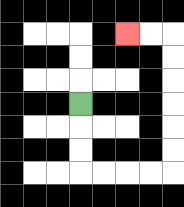{'start': '[3, 4]', 'end': '[5, 1]', 'path_directions': 'D,D,D,R,R,R,R,U,U,U,U,U,U,L,L', 'path_coordinates': '[[3, 4], [3, 5], [3, 6], [3, 7], [4, 7], [5, 7], [6, 7], [7, 7], [7, 6], [7, 5], [7, 4], [7, 3], [7, 2], [7, 1], [6, 1], [5, 1]]'}